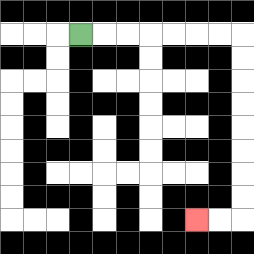{'start': '[3, 1]', 'end': '[8, 9]', 'path_directions': 'R,R,R,R,R,R,R,D,D,D,D,D,D,D,D,L,L', 'path_coordinates': '[[3, 1], [4, 1], [5, 1], [6, 1], [7, 1], [8, 1], [9, 1], [10, 1], [10, 2], [10, 3], [10, 4], [10, 5], [10, 6], [10, 7], [10, 8], [10, 9], [9, 9], [8, 9]]'}